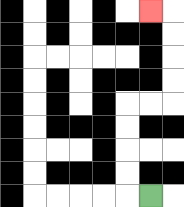{'start': '[6, 8]', 'end': '[6, 0]', 'path_directions': 'L,U,U,U,U,R,R,U,U,U,U,L', 'path_coordinates': '[[6, 8], [5, 8], [5, 7], [5, 6], [5, 5], [5, 4], [6, 4], [7, 4], [7, 3], [7, 2], [7, 1], [7, 0], [6, 0]]'}